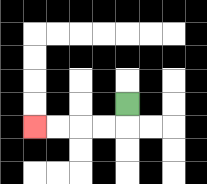{'start': '[5, 4]', 'end': '[1, 5]', 'path_directions': 'D,L,L,L,L', 'path_coordinates': '[[5, 4], [5, 5], [4, 5], [3, 5], [2, 5], [1, 5]]'}